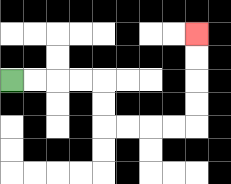{'start': '[0, 3]', 'end': '[8, 1]', 'path_directions': 'R,R,R,R,D,D,R,R,R,R,U,U,U,U', 'path_coordinates': '[[0, 3], [1, 3], [2, 3], [3, 3], [4, 3], [4, 4], [4, 5], [5, 5], [6, 5], [7, 5], [8, 5], [8, 4], [8, 3], [8, 2], [8, 1]]'}